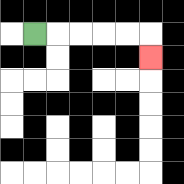{'start': '[1, 1]', 'end': '[6, 2]', 'path_directions': 'R,R,R,R,R,D', 'path_coordinates': '[[1, 1], [2, 1], [3, 1], [4, 1], [5, 1], [6, 1], [6, 2]]'}